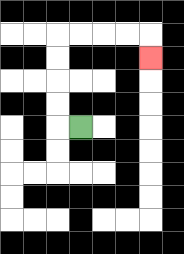{'start': '[3, 5]', 'end': '[6, 2]', 'path_directions': 'L,U,U,U,U,R,R,R,R,D', 'path_coordinates': '[[3, 5], [2, 5], [2, 4], [2, 3], [2, 2], [2, 1], [3, 1], [4, 1], [5, 1], [6, 1], [6, 2]]'}